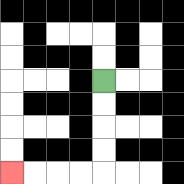{'start': '[4, 3]', 'end': '[0, 7]', 'path_directions': 'D,D,D,D,L,L,L,L', 'path_coordinates': '[[4, 3], [4, 4], [4, 5], [4, 6], [4, 7], [3, 7], [2, 7], [1, 7], [0, 7]]'}